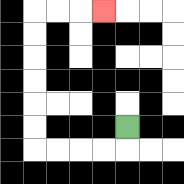{'start': '[5, 5]', 'end': '[4, 0]', 'path_directions': 'D,L,L,L,L,U,U,U,U,U,U,R,R,R', 'path_coordinates': '[[5, 5], [5, 6], [4, 6], [3, 6], [2, 6], [1, 6], [1, 5], [1, 4], [1, 3], [1, 2], [1, 1], [1, 0], [2, 0], [3, 0], [4, 0]]'}